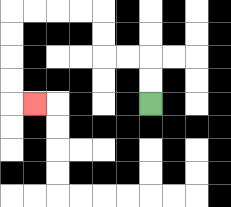{'start': '[6, 4]', 'end': '[1, 4]', 'path_directions': 'U,U,L,L,U,U,L,L,L,L,D,D,D,D,R', 'path_coordinates': '[[6, 4], [6, 3], [6, 2], [5, 2], [4, 2], [4, 1], [4, 0], [3, 0], [2, 0], [1, 0], [0, 0], [0, 1], [0, 2], [0, 3], [0, 4], [1, 4]]'}